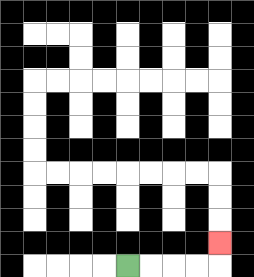{'start': '[5, 11]', 'end': '[9, 10]', 'path_directions': 'R,R,R,R,U', 'path_coordinates': '[[5, 11], [6, 11], [7, 11], [8, 11], [9, 11], [9, 10]]'}